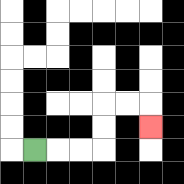{'start': '[1, 6]', 'end': '[6, 5]', 'path_directions': 'R,R,R,U,U,R,R,D', 'path_coordinates': '[[1, 6], [2, 6], [3, 6], [4, 6], [4, 5], [4, 4], [5, 4], [6, 4], [6, 5]]'}